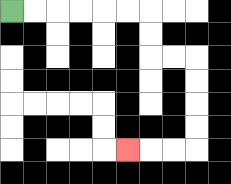{'start': '[0, 0]', 'end': '[5, 6]', 'path_directions': 'R,R,R,R,R,R,D,D,R,R,D,D,D,D,L,L,L', 'path_coordinates': '[[0, 0], [1, 0], [2, 0], [3, 0], [4, 0], [5, 0], [6, 0], [6, 1], [6, 2], [7, 2], [8, 2], [8, 3], [8, 4], [8, 5], [8, 6], [7, 6], [6, 6], [5, 6]]'}